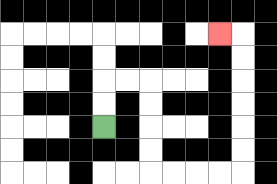{'start': '[4, 5]', 'end': '[9, 1]', 'path_directions': 'U,U,R,R,D,D,D,D,R,R,R,R,U,U,U,U,U,U,L', 'path_coordinates': '[[4, 5], [4, 4], [4, 3], [5, 3], [6, 3], [6, 4], [6, 5], [6, 6], [6, 7], [7, 7], [8, 7], [9, 7], [10, 7], [10, 6], [10, 5], [10, 4], [10, 3], [10, 2], [10, 1], [9, 1]]'}